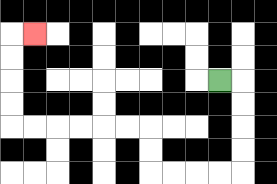{'start': '[9, 3]', 'end': '[1, 1]', 'path_directions': 'R,D,D,D,D,L,L,L,L,U,U,L,L,L,L,L,L,U,U,U,U,R', 'path_coordinates': '[[9, 3], [10, 3], [10, 4], [10, 5], [10, 6], [10, 7], [9, 7], [8, 7], [7, 7], [6, 7], [6, 6], [6, 5], [5, 5], [4, 5], [3, 5], [2, 5], [1, 5], [0, 5], [0, 4], [0, 3], [0, 2], [0, 1], [1, 1]]'}